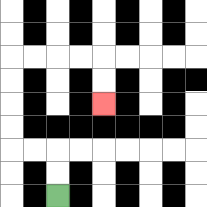{'start': '[2, 8]', 'end': '[4, 4]', 'path_directions': 'U,U,L,L,U,U,U,U,R,R,R,R,D,D', 'path_coordinates': '[[2, 8], [2, 7], [2, 6], [1, 6], [0, 6], [0, 5], [0, 4], [0, 3], [0, 2], [1, 2], [2, 2], [3, 2], [4, 2], [4, 3], [4, 4]]'}